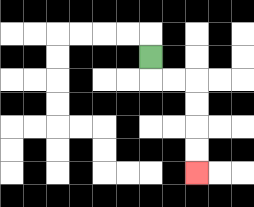{'start': '[6, 2]', 'end': '[8, 7]', 'path_directions': 'D,R,R,D,D,D,D', 'path_coordinates': '[[6, 2], [6, 3], [7, 3], [8, 3], [8, 4], [8, 5], [8, 6], [8, 7]]'}